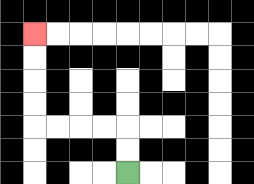{'start': '[5, 7]', 'end': '[1, 1]', 'path_directions': 'U,U,L,L,L,L,U,U,U,U', 'path_coordinates': '[[5, 7], [5, 6], [5, 5], [4, 5], [3, 5], [2, 5], [1, 5], [1, 4], [1, 3], [1, 2], [1, 1]]'}